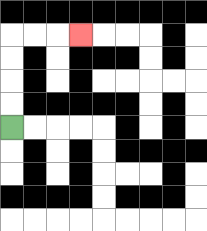{'start': '[0, 5]', 'end': '[3, 1]', 'path_directions': 'U,U,U,U,R,R,R', 'path_coordinates': '[[0, 5], [0, 4], [0, 3], [0, 2], [0, 1], [1, 1], [2, 1], [3, 1]]'}